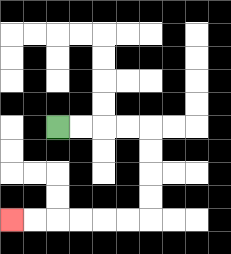{'start': '[2, 5]', 'end': '[0, 9]', 'path_directions': 'R,R,R,R,D,D,D,D,L,L,L,L,L,L', 'path_coordinates': '[[2, 5], [3, 5], [4, 5], [5, 5], [6, 5], [6, 6], [6, 7], [6, 8], [6, 9], [5, 9], [4, 9], [3, 9], [2, 9], [1, 9], [0, 9]]'}